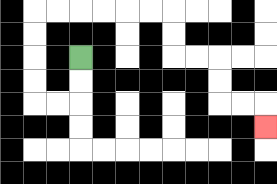{'start': '[3, 2]', 'end': '[11, 5]', 'path_directions': 'D,D,L,L,U,U,U,U,R,R,R,R,R,R,D,D,R,R,D,D,R,R,D', 'path_coordinates': '[[3, 2], [3, 3], [3, 4], [2, 4], [1, 4], [1, 3], [1, 2], [1, 1], [1, 0], [2, 0], [3, 0], [4, 0], [5, 0], [6, 0], [7, 0], [7, 1], [7, 2], [8, 2], [9, 2], [9, 3], [9, 4], [10, 4], [11, 4], [11, 5]]'}